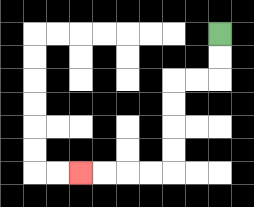{'start': '[9, 1]', 'end': '[3, 7]', 'path_directions': 'D,D,L,L,D,D,D,D,L,L,L,L', 'path_coordinates': '[[9, 1], [9, 2], [9, 3], [8, 3], [7, 3], [7, 4], [7, 5], [7, 6], [7, 7], [6, 7], [5, 7], [4, 7], [3, 7]]'}